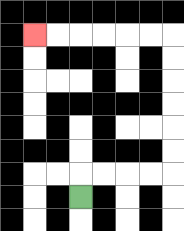{'start': '[3, 8]', 'end': '[1, 1]', 'path_directions': 'U,R,R,R,R,U,U,U,U,U,U,L,L,L,L,L,L', 'path_coordinates': '[[3, 8], [3, 7], [4, 7], [5, 7], [6, 7], [7, 7], [7, 6], [7, 5], [7, 4], [7, 3], [7, 2], [7, 1], [6, 1], [5, 1], [4, 1], [3, 1], [2, 1], [1, 1]]'}